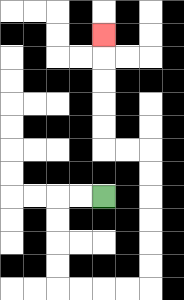{'start': '[4, 8]', 'end': '[4, 1]', 'path_directions': 'L,L,D,D,D,D,R,R,R,R,U,U,U,U,U,U,L,L,U,U,U,U,U', 'path_coordinates': '[[4, 8], [3, 8], [2, 8], [2, 9], [2, 10], [2, 11], [2, 12], [3, 12], [4, 12], [5, 12], [6, 12], [6, 11], [6, 10], [6, 9], [6, 8], [6, 7], [6, 6], [5, 6], [4, 6], [4, 5], [4, 4], [4, 3], [4, 2], [4, 1]]'}